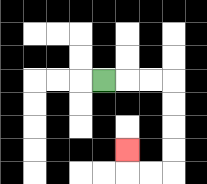{'start': '[4, 3]', 'end': '[5, 6]', 'path_directions': 'R,R,R,D,D,D,D,L,L,U', 'path_coordinates': '[[4, 3], [5, 3], [6, 3], [7, 3], [7, 4], [7, 5], [7, 6], [7, 7], [6, 7], [5, 7], [5, 6]]'}